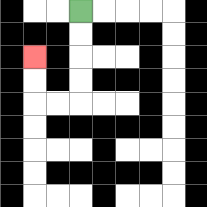{'start': '[3, 0]', 'end': '[1, 2]', 'path_directions': 'D,D,D,D,L,L,U,U', 'path_coordinates': '[[3, 0], [3, 1], [3, 2], [3, 3], [3, 4], [2, 4], [1, 4], [1, 3], [1, 2]]'}